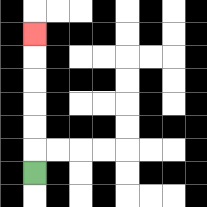{'start': '[1, 7]', 'end': '[1, 1]', 'path_directions': 'U,U,U,U,U,U', 'path_coordinates': '[[1, 7], [1, 6], [1, 5], [1, 4], [1, 3], [1, 2], [1, 1]]'}